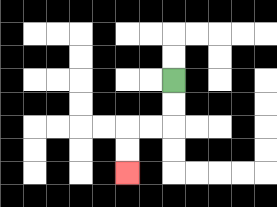{'start': '[7, 3]', 'end': '[5, 7]', 'path_directions': 'D,D,L,L,D,D', 'path_coordinates': '[[7, 3], [7, 4], [7, 5], [6, 5], [5, 5], [5, 6], [5, 7]]'}